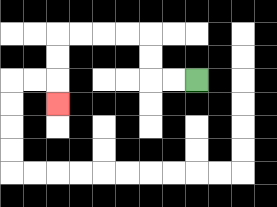{'start': '[8, 3]', 'end': '[2, 4]', 'path_directions': 'L,L,U,U,L,L,L,L,D,D,D', 'path_coordinates': '[[8, 3], [7, 3], [6, 3], [6, 2], [6, 1], [5, 1], [4, 1], [3, 1], [2, 1], [2, 2], [2, 3], [2, 4]]'}